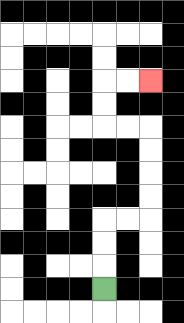{'start': '[4, 12]', 'end': '[6, 3]', 'path_directions': 'U,U,U,R,R,U,U,U,U,L,L,U,U,R,R', 'path_coordinates': '[[4, 12], [4, 11], [4, 10], [4, 9], [5, 9], [6, 9], [6, 8], [6, 7], [6, 6], [6, 5], [5, 5], [4, 5], [4, 4], [4, 3], [5, 3], [6, 3]]'}